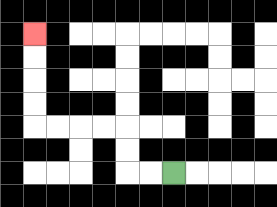{'start': '[7, 7]', 'end': '[1, 1]', 'path_directions': 'L,L,U,U,L,L,L,L,U,U,U,U', 'path_coordinates': '[[7, 7], [6, 7], [5, 7], [5, 6], [5, 5], [4, 5], [3, 5], [2, 5], [1, 5], [1, 4], [1, 3], [1, 2], [1, 1]]'}